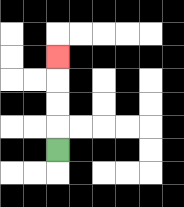{'start': '[2, 6]', 'end': '[2, 2]', 'path_directions': 'U,U,U,U', 'path_coordinates': '[[2, 6], [2, 5], [2, 4], [2, 3], [2, 2]]'}